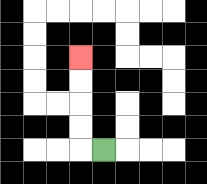{'start': '[4, 6]', 'end': '[3, 2]', 'path_directions': 'L,U,U,U,U', 'path_coordinates': '[[4, 6], [3, 6], [3, 5], [3, 4], [3, 3], [3, 2]]'}